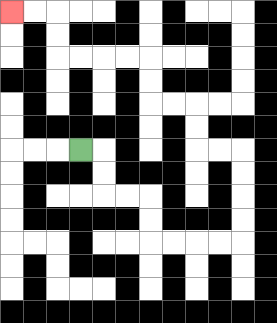{'start': '[3, 6]', 'end': '[0, 0]', 'path_directions': 'R,D,D,R,R,D,D,R,R,R,R,U,U,U,U,L,L,U,U,L,L,U,U,L,L,L,L,U,U,L,L', 'path_coordinates': '[[3, 6], [4, 6], [4, 7], [4, 8], [5, 8], [6, 8], [6, 9], [6, 10], [7, 10], [8, 10], [9, 10], [10, 10], [10, 9], [10, 8], [10, 7], [10, 6], [9, 6], [8, 6], [8, 5], [8, 4], [7, 4], [6, 4], [6, 3], [6, 2], [5, 2], [4, 2], [3, 2], [2, 2], [2, 1], [2, 0], [1, 0], [0, 0]]'}